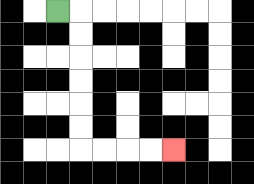{'start': '[2, 0]', 'end': '[7, 6]', 'path_directions': 'R,D,D,D,D,D,D,R,R,R,R', 'path_coordinates': '[[2, 0], [3, 0], [3, 1], [3, 2], [3, 3], [3, 4], [3, 5], [3, 6], [4, 6], [5, 6], [6, 6], [7, 6]]'}